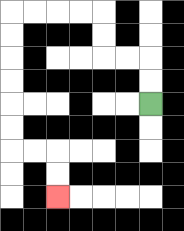{'start': '[6, 4]', 'end': '[2, 8]', 'path_directions': 'U,U,L,L,U,U,L,L,L,L,D,D,D,D,D,D,R,R,D,D', 'path_coordinates': '[[6, 4], [6, 3], [6, 2], [5, 2], [4, 2], [4, 1], [4, 0], [3, 0], [2, 0], [1, 0], [0, 0], [0, 1], [0, 2], [0, 3], [0, 4], [0, 5], [0, 6], [1, 6], [2, 6], [2, 7], [2, 8]]'}